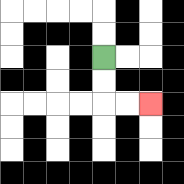{'start': '[4, 2]', 'end': '[6, 4]', 'path_directions': 'D,D,R,R', 'path_coordinates': '[[4, 2], [4, 3], [4, 4], [5, 4], [6, 4]]'}